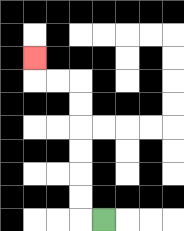{'start': '[4, 9]', 'end': '[1, 2]', 'path_directions': 'L,U,U,U,U,U,U,L,L,U', 'path_coordinates': '[[4, 9], [3, 9], [3, 8], [3, 7], [3, 6], [3, 5], [3, 4], [3, 3], [2, 3], [1, 3], [1, 2]]'}